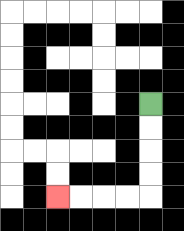{'start': '[6, 4]', 'end': '[2, 8]', 'path_directions': 'D,D,D,D,L,L,L,L', 'path_coordinates': '[[6, 4], [6, 5], [6, 6], [6, 7], [6, 8], [5, 8], [4, 8], [3, 8], [2, 8]]'}